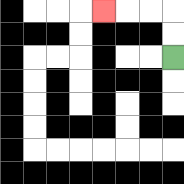{'start': '[7, 2]', 'end': '[4, 0]', 'path_directions': 'U,U,L,L,L', 'path_coordinates': '[[7, 2], [7, 1], [7, 0], [6, 0], [5, 0], [4, 0]]'}